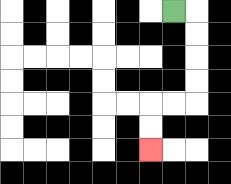{'start': '[7, 0]', 'end': '[6, 6]', 'path_directions': 'R,D,D,D,D,L,L,D,D', 'path_coordinates': '[[7, 0], [8, 0], [8, 1], [8, 2], [8, 3], [8, 4], [7, 4], [6, 4], [6, 5], [6, 6]]'}